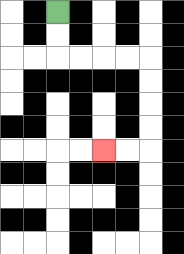{'start': '[2, 0]', 'end': '[4, 6]', 'path_directions': 'D,D,R,R,R,R,D,D,D,D,L,L', 'path_coordinates': '[[2, 0], [2, 1], [2, 2], [3, 2], [4, 2], [5, 2], [6, 2], [6, 3], [6, 4], [6, 5], [6, 6], [5, 6], [4, 6]]'}